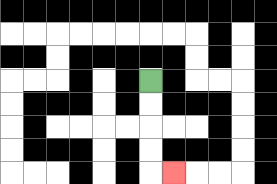{'start': '[6, 3]', 'end': '[7, 7]', 'path_directions': 'D,D,D,D,R', 'path_coordinates': '[[6, 3], [6, 4], [6, 5], [6, 6], [6, 7], [7, 7]]'}